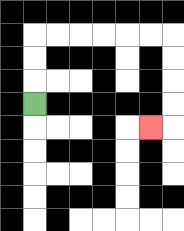{'start': '[1, 4]', 'end': '[6, 5]', 'path_directions': 'U,U,U,R,R,R,R,R,R,D,D,D,D,L', 'path_coordinates': '[[1, 4], [1, 3], [1, 2], [1, 1], [2, 1], [3, 1], [4, 1], [5, 1], [6, 1], [7, 1], [7, 2], [7, 3], [7, 4], [7, 5], [6, 5]]'}